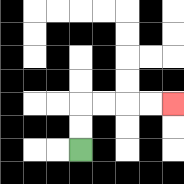{'start': '[3, 6]', 'end': '[7, 4]', 'path_directions': 'U,U,R,R,R,R', 'path_coordinates': '[[3, 6], [3, 5], [3, 4], [4, 4], [5, 4], [6, 4], [7, 4]]'}